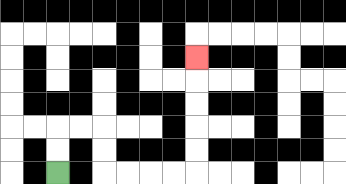{'start': '[2, 7]', 'end': '[8, 2]', 'path_directions': 'U,U,R,R,D,D,R,R,R,R,U,U,U,U,U', 'path_coordinates': '[[2, 7], [2, 6], [2, 5], [3, 5], [4, 5], [4, 6], [4, 7], [5, 7], [6, 7], [7, 7], [8, 7], [8, 6], [8, 5], [8, 4], [8, 3], [8, 2]]'}